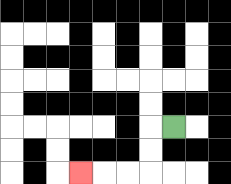{'start': '[7, 5]', 'end': '[3, 7]', 'path_directions': 'L,D,D,L,L,L', 'path_coordinates': '[[7, 5], [6, 5], [6, 6], [6, 7], [5, 7], [4, 7], [3, 7]]'}